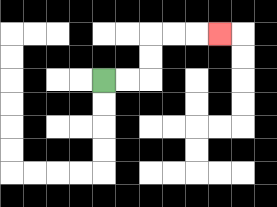{'start': '[4, 3]', 'end': '[9, 1]', 'path_directions': 'R,R,U,U,R,R,R', 'path_coordinates': '[[4, 3], [5, 3], [6, 3], [6, 2], [6, 1], [7, 1], [8, 1], [9, 1]]'}